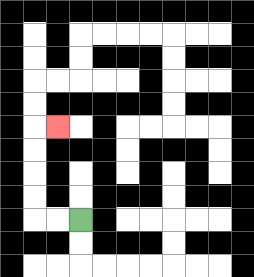{'start': '[3, 9]', 'end': '[2, 5]', 'path_directions': 'L,L,U,U,U,U,R', 'path_coordinates': '[[3, 9], [2, 9], [1, 9], [1, 8], [1, 7], [1, 6], [1, 5], [2, 5]]'}